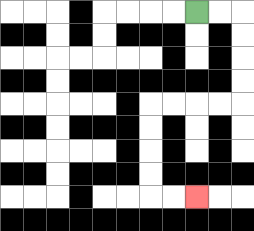{'start': '[8, 0]', 'end': '[8, 8]', 'path_directions': 'R,R,D,D,D,D,L,L,L,L,D,D,D,D,R,R', 'path_coordinates': '[[8, 0], [9, 0], [10, 0], [10, 1], [10, 2], [10, 3], [10, 4], [9, 4], [8, 4], [7, 4], [6, 4], [6, 5], [6, 6], [6, 7], [6, 8], [7, 8], [8, 8]]'}